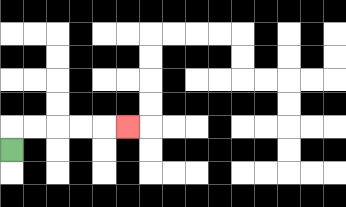{'start': '[0, 6]', 'end': '[5, 5]', 'path_directions': 'U,R,R,R,R,R', 'path_coordinates': '[[0, 6], [0, 5], [1, 5], [2, 5], [3, 5], [4, 5], [5, 5]]'}